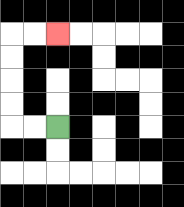{'start': '[2, 5]', 'end': '[2, 1]', 'path_directions': 'L,L,U,U,U,U,R,R', 'path_coordinates': '[[2, 5], [1, 5], [0, 5], [0, 4], [0, 3], [0, 2], [0, 1], [1, 1], [2, 1]]'}